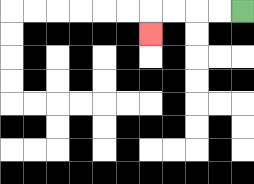{'start': '[10, 0]', 'end': '[6, 1]', 'path_directions': 'L,L,L,L,D', 'path_coordinates': '[[10, 0], [9, 0], [8, 0], [7, 0], [6, 0], [6, 1]]'}